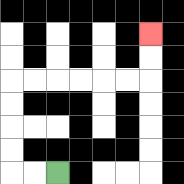{'start': '[2, 7]', 'end': '[6, 1]', 'path_directions': 'L,L,U,U,U,U,R,R,R,R,R,R,U,U', 'path_coordinates': '[[2, 7], [1, 7], [0, 7], [0, 6], [0, 5], [0, 4], [0, 3], [1, 3], [2, 3], [3, 3], [4, 3], [5, 3], [6, 3], [6, 2], [6, 1]]'}